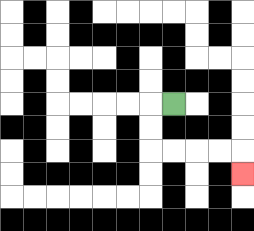{'start': '[7, 4]', 'end': '[10, 7]', 'path_directions': 'L,D,D,R,R,R,R,D', 'path_coordinates': '[[7, 4], [6, 4], [6, 5], [6, 6], [7, 6], [8, 6], [9, 6], [10, 6], [10, 7]]'}